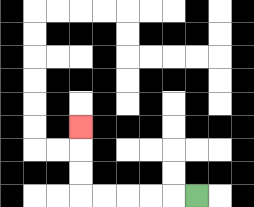{'start': '[8, 8]', 'end': '[3, 5]', 'path_directions': 'L,L,L,L,L,U,U,U', 'path_coordinates': '[[8, 8], [7, 8], [6, 8], [5, 8], [4, 8], [3, 8], [3, 7], [3, 6], [3, 5]]'}